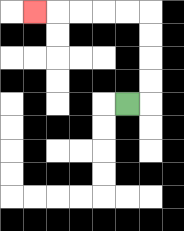{'start': '[5, 4]', 'end': '[1, 0]', 'path_directions': 'R,U,U,U,U,L,L,L,L,L', 'path_coordinates': '[[5, 4], [6, 4], [6, 3], [6, 2], [6, 1], [6, 0], [5, 0], [4, 0], [3, 0], [2, 0], [1, 0]]'}